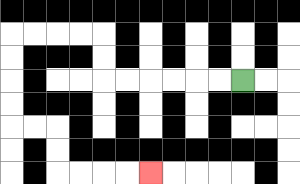{'start': '[10, 3]', 'end': '[6, 7]', 'path_directions': 'L,L,L,L,L,L,U,U,L,L,L,L,D,D,D,D,R,R,D,D,R,R,R,R', 'path_coordinates': '[[10, 3], [9, 3], [8, 3], [7, 3], [6, 3], [5, 3], [4, 3], [4, 2], [4, 1], [3, 1], [2, 1], [1, 1], [0, 1], [0, 2], [0, 3], [0, 4], [0, 5], [1, 5], [2, 5], [2, 6], [2, 7], [3, 7], [4, 7], [5, 7], [6, 7]]'}